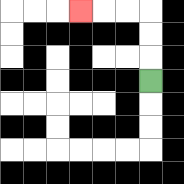{'start': '[6, 3]', 'end': '[3, 0]', 'path_directions': 'U,U,U,L,L,L', 'path_coordinates': '[[6, 3], [6, 2], [6, 1], [6, 0], [5, 0], [4, 0], [3, 0]]'}